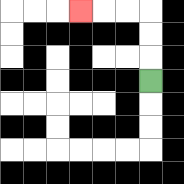{'start': '[6, 3]', 'end': '[3, 0]', 'path_directions': 'U,U,U,L,L,L', 'path_coordinates': '[[6, 3], [6, 2], [6, 1], [6, 0], [5, 0], [4, 0], [3, 0]]'}